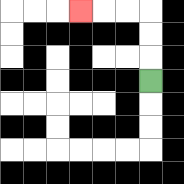{'start': '[6, 3]', 'end': '[3, 0]', 'path_directions': 'U,U,U,L,L,L', 'path_coordinates': '[[6, 3], [6, 2], [6, 1], [6, 0], [5, 0], [4, 0], [3, 0]]'}